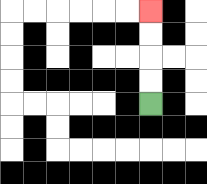{'start': '[6, 4]', 'end': '[6, 0]', 'path_directions': 'U,U,U,U', 'path_coordinates': '[[6, 4], [6, 3], [6, 2], [6, 1], [6, 0]]'}